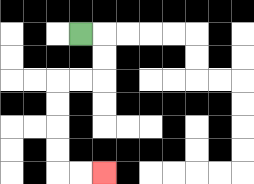{'start': '[3, 1]', 'end': '[4, 7]', 'path_directions': 'R,D,D,L,L,D,D,D,D,R,R', 'path_coordinates': '[[3, 1], [4, 1], [4, 2], [4, 3], [3, 3], [2, 3], [2, 4], [2, 5], [2, 6], [2, 7], [3, 7], [4, 7]]'}